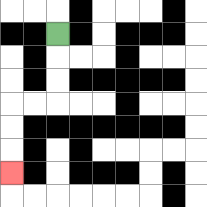{'start': '[2, 1]', 'end': '[0, 7]', 'path_directions': 'D,D,D,L,L,D,D,D', 'path_coordinates': '[[2, 1], [2, 2], [2, 3], [2, 4], [1, 4], [0, 4], [0, 5], [0, 6], [0, 7]]'}